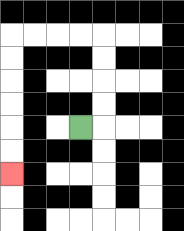{'start': '[3, 5]', 'end': '[0, 7]', 'path_directions': 'R,U,U,U,U,L,L,L,L,D,D,D,D,D,D', 'path_coordinates': '[[3, 5], [4, 5], [4, 4], [4, 3], [4, 2], [4, 1], [3, 1], [2, 1], [1, 1], [0, 1], [0, 2], [0, 3], [0, 4], [0, 5], [0, 6], [0, 7]]'}